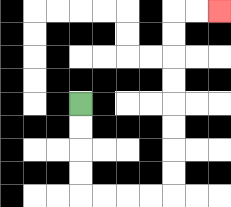{'start': '[3, 4]', 'end': '[9, 0]', 'path_directions': 'D,D,D,D,R,R,R,R,U,U,U,U,U,U,U,U,R,R', 'path_coordinates': '[[3, 4], [3, 5], [3, 6], [3, 7], [3, 8], [4, 8], [5, 8], [6, 8], [7, 8], [7, 7], [7, 6], [7, 5], [7, 4], [7, 3], [7, 2], [7, 1], [7, 0], [8, 0], [9, 0]]'}